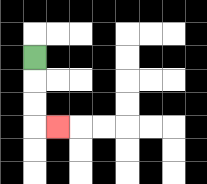{'start': '[1, 2]', 'end': '[2, 5]', 'path_directions': 'D,D,D,R', 'path_coordinates': '[[1, 2], [1, 3], [1, 4], [1, 5], [2, 5]]'}